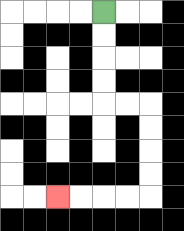{'start': '[4, 0]', 'end': '[2, 8]', 'path_directions': 'D,D,D,D,R,R,D,D,D,D,L,L,L,L', 'path_coordinates': '[[4, 0], [4, 1], [4, 2], [4, 3], [4, 4], [5, 4], [6, 4], [6, 5], [6, 6], [6, 7], [6, 8], [5, 8], [4, 8], [3, 8], [2, 8]]'}